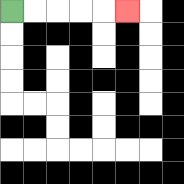{'start': '[0, 0]', 'end': '[5, 0]', 'path_directions': 'R,R,R,R,R', 'path_coordinates': '[[0, 0], [1, 0], [2, 0], [3, 0], [4, 0], [5, 0]]'}